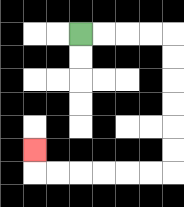{'start': '[3, 1]', 'end': '[1, 6]', 'path_directions': 'R,R,R,R,D,D,D,D,D,D,L,L,L,L,L,L,U', 'path_coordinates': '[[3, 1], [4, 1], [5, 1], [6, 1], [7, 1], [7, 2], [7, 3], [7, 4], [7, 5], [7, 6], [7, 7], [6, 7], [5, 7], [4, 7], [3, 7], [2, 7], [1, 7], [1, 6]]'}